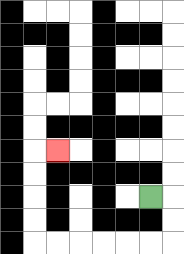{'start': '[6, 8]', 'end': '[2, 6]', 'path_directions': 'R,D,D,L,L,L,L,L,L,U,U,U,U,R', 'path_coordinates': '[[6, 8], [7, 8], [7, 9], [7, 10], [6, 10], [5, 10], [4, 10], [3, 10], [2, 10], [1, 10], [1, 9], [1, 8], [1, 7], [1, 6], [2, 6]]'}